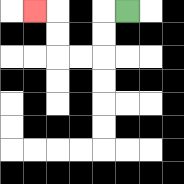{'start': '[5, 0]', 'end': '[1, 0]', 'path_directions': 'L,D,D,L,L,U,U,L', 'path_coordinates': '[[5, 0], [4, 0], [4, 1], [4, 2], [3, 2], [2, 2], [2, 1], [2, 0], [1, 0]]'}